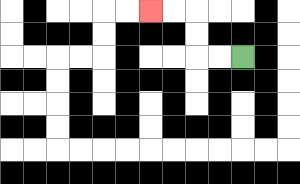{'start': '[10, 2]', 'end': '[6, 0]', 'path_directions': 'L,L,U,U,L,L', 'path_coordinates': '[[10, 2], [9, 2], [8, 2], [8, 1], [8, 0], [7, 0], [6, 0]]'}